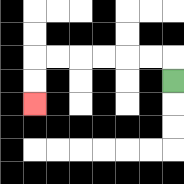{'start': '[7, 3]', 'end': '[1, 4]', 'path_directions': 'U,L,L,L,L,L,L,D,D', 'path_coordinates': '[[7, 3], [7, 2], [6, 2], [5, 2], [4, 2], [3, 2], [2, 2], [1, 2], [1, 3], [1, 4]]'}